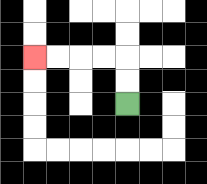{'start': '[5, 4]', 'end': '[1, 2]', 'path_directions': 'U,U,L,L,L,L', 'path_coordinates': '[[5, 4], [5, 3], [5, 2], [4, 2], [3, 2], [2, 2], [1, 2]]'}